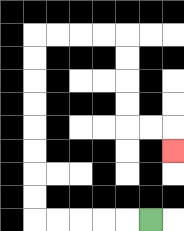{'start': '[6, 9]', 'end': '[7, 6]', 'path_directions': 'L,L,L,L,L,U,U,U,U,U,U,U,U,R,R,R,R,D,D,D,D,R,R,D', 'path_coordinates': '[[6, 9], [5, 9], [4, 9], [3, 9], [2, 9], [1, 9], [1, 8], [1, 7], [1, 6], [1, 5], [1, 4], [1, 3], [1, 2], [1, 1], [2, 1], [3, 1], [4, 1], [5, 1], [5, 2], [5, 3], [5, 4], [5, 5], [6, 5], [7, 5], [7, 6]]'}